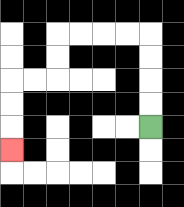{'start': '[6, 5]', 'end': '[0, 6]', 'path_directions': 'U,U,U,U,L,L,L,L,D,D,L,L,D,D,D', 'path_coordinates': '[[6, 5], [6, 4], [6, 3], [6, 2], [6, 1], [5, 1], [4, 1], [3, 1], [2, 1], [2, 2], [2, 3], [1, 3], [0, 3], [0, 4], [0, 5], [0, 6]]'}